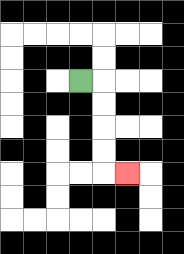{'start': '[3, 3]', 'end': '[5, 7]', 'path_directions': 'R,D,D,D,D,R', 'path_coordinates': '[[3, 3], [4, 3], [4, 4], [4, 5], [4, 6], [4, 7], [5, 7]]'}